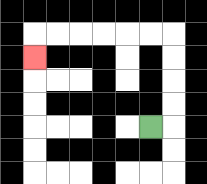{'start': '[6, 5]', 'end': '[1, 2]', 'path_directions': 'R,U,U,U,U,L,L,L,L,L,L,D', 'path_coordinates': '[[6, 5], [7, 5], [7, 4], [7, 3], [7, 2], [7, 1], [6, 1], [5, 1], [4, 1], [3, 1], [2, 1], [1, 1], [1, 2]]'}